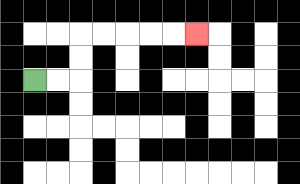{'start': '[1, 3]', 'end': '[8, 1]', 'path_directions': 'R,R,U,U,R,R,R,R,R', 'path_coordinates': '[[1, 3], [2, 3], [3, 3], [3, 2], [3, 1], [4, 1], [5, 1], [6, 1], [7, 1], [8, 1]]'}